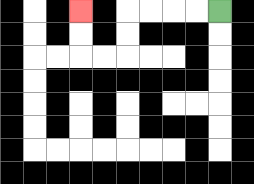{'start': '[9, 0]', 'end': '[3, 0]', 'path_directions': 'L,L,L,L,D,D,L,L,U,U', 'path_coordinates': '[[9, 0], [8, 0], [7, 0], [6, 0], [5, 0], [5, 1], [5, 2], [4, 2], [3, 2], [3, 1], [3, 0]]'}